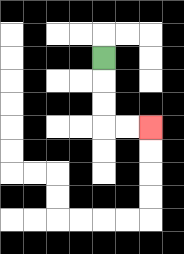{'start': '[4, 2]', 'end': '[6, 5]', 'path_directions': 'D,D,D,R,R', 'path_coordinates': '[[4, 2], [4, 3], [4, 4], [4, 5], [5, 5], [6, 5]]'}